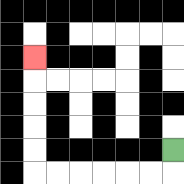{'start': '[7, 6]', 'end': '[1, 2]', 'path_directions': 'D,L,L,L,L,L,L,U,U,U,U,U', 'path_coordinates': '[[7, 6], [7, 7], [6, 7], [5, 7], [4, 7], [3, 7], [2, 7], [1, 7], [1, 6], [1, 5], [1, 4], [1, 3], [1, 2]]'}